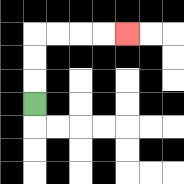{'start': '[1, 4]', 'end': '[5, 1]', 'path_directions': 'U,U,U,R,R,R,R', 'path_coordinates': '[[1, 4], [1, 3], [1, 2], [1, 1], [2, 1], [3, 1], [4, 1], [5, 1]]'}